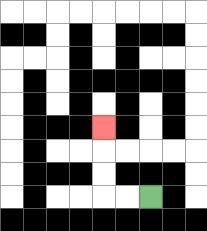{'start': '[6, 8]', 'end': '[4, 5]', 'path_directions': 'L,L,U,U,U', 'path_coordinates': '[[6, 8], [5, 8], [4, 8], [4, 7], [4, 6], [4, 5]]'}